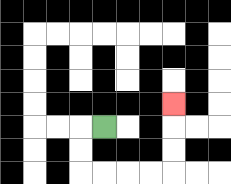{'start': '[4, 5]', 'end': '[7, 4]', 'path_directions': 'L,D,D,R,R,R,R,U,U,U', 'path_coordinates': '[[4, 5], [3, 5], [3, 6], [3, 7], [4, 7], [5, 7], [6, 7], [7, 7], [7, 6], [7, 5], [7, 4]]'}